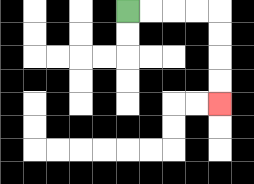{'start': '[5, 0]', 'end': '[9, 4]', 'path_directions': 'R,R,R,R,D,D,D,D', 'path_coordinates': '[[5, 0], [6, 0], [7, 0], [8, 0], [9, 0], [9, 1], [9, 2], [9, 3], [9, 4]]'}